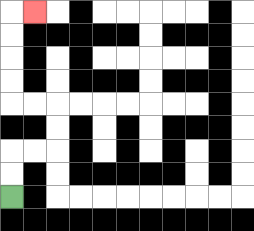{'start': '[0, 8]', 'end': '[1, 0]', 'path_directions': 'U,U,R,R,U,U,L,L,U,U,U,U,R', 'path_coordinates': '[[0, 8], [0, 7], [0, 6], [1, 6], [2, 6], [2, 5], [2, 4], [1, 4], [0, 4], [0, 3], [0, 2], [0, 1], [0, 0], [1, 0]]'}